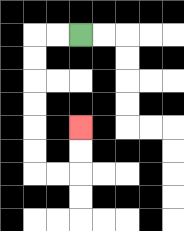{'start': '[3, 1]', 'end': '[3, 5]', 'path_directions': 'L,L,D,D,D,D,D,D,R,R,U,U', 'path_coordinates': '[[3, 1], [2, 1], [1, 1], [1, 2], [1, 3], [1, 4], [1, 5], [1, 6], [1, 7], [2, 7], [3, 7], [3, 6], [3, 5]]'}